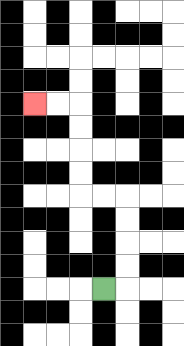{'start': '[4, 12]', 'end': '[1, 4]', 'path_directions': 'R,U,U,U,U,L,L,U,U,U,U,L,L', 'path_coordinates': '[[4, 12], [5, 12], [5, 11], [5, 10], [5, 9], [5, 8], [4, 8], [3, 8], [3, 7], [3, 6], [3, 5], [3, 4], [2, 4], [1, 4]]'}